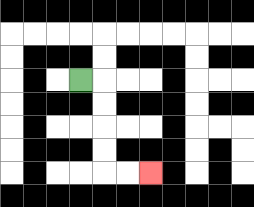{'start': '[3, 3]', 'end': '[6, 7]', 'path_directions': 'R,D,D,D,D,R,R', 'path_coordinates': '[[3, 3], [4, 3], [4, 4], [4, 5], [4, 6], [4, 7], [5, 7], [6, 7]]'}